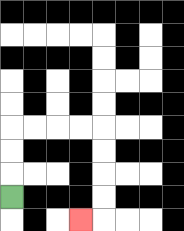{'start': '[0, 8]', 'end': '[3, 9]', 'path_directions': 'U,U,U,R,R,R,R,D,D,D,D,L', 'path_coordinates': '[[0, 8], [0, 7], [0, 6], [0, 5], [1, 5], [2, 5], [3, 5], [4, 5], [4, 6], [4, 7], [4, 8], [4, 9], [3, 9]]'}